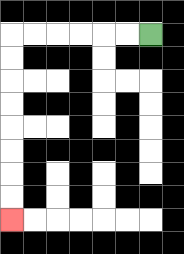{'start': '[6, 1]', 'end': '[0, 9]', 'path_directions': 'L,L,L,L,L,L,D,D,D,D,D,D,D,D', 'path_coordinates': '[[6, 1], [5, 1], [4, 1], [3, 1], [2, 1], [1, 1], [0, 1], [0, 2], [0, 3], [0, 4], [0, 5], [0, 6], [0, 7], [0, 8], [0, 9]]'}